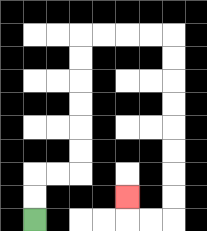{'start': '[1, 9]', 'end': '[5, 8]', 'path_directions': 'U,U,R,R,U,U,U,U,U,U,R,R,R,R,D,D,D,D,D,D,D,D,L,L,U', 'path_coordinates': '[[1, 9], [1, 8], [1, 7], [2, 7], [3, 7], [3, 6], [3, 5], [3, 4], [3, 3], [3, 2], [3, 1], [4, 1], [5, 1], [6, 1], [7, 1], [7, 2], [7, 3], [7, 4], [7, 5], [7, 6], [7, 7], [7, 8], [7, 9], [6, 9], [5, 9], [5, 8]]'}